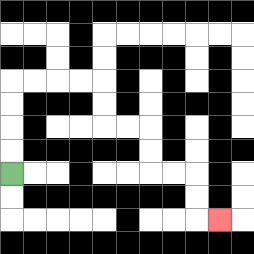{'start': '[0, 7]', 'end': '[9, 9]', 'path_directions': 'U,U,U,U,R,R,R,R,D,D,R,R,D,D,R,R,D,D,R', 'path_coordinates': '[[0, 7], [0, 6], [0, 5], [0, 4], [0, 3], [1, 3], [2, 3], [3, 3], [4, 3], [4, 4], [4, 5], [5, 5], [6, 5], [6, 6], [6, 7], [7, 7], [8, 7], [8, 8], [8, 9], [9, 9]]'}